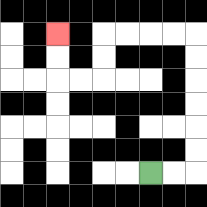{'start': '[6, 7]', 'end': '[2, 1]', 'path_directions': 'R,R,U,U,U,U,U,U,L,L,L,L,D,D,L,L,U,U', 'path_coordinates': '[[6, 7], [7, 7], [8, 7], [8, 6], [8, 5], [8, 4], [8, 3], [8, 2], [8, 1], [7, 1], [6, 1], [5, 1], [4, 1], [4, 2], [4, 3], [3, 3], [2, 3], [2, 2], [2, 1]]'}